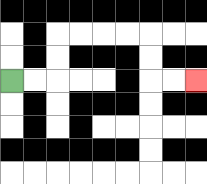{'start': '[0, 3]', 'end': '[8, 3]', 'path_directions': 'R,R,U,U,R,R,R,R,D,D,R,R', 'path_coordinates': '[[0, 3], [1, 3], [2, 3], [2, 2], [2, 1], [3, 1], [4, 1], [5, 1], [6, 1], [6, 2], [6, 3], [7, 3], [8, 3]]'}